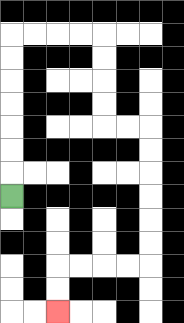{'start': '[0, 8]', 'end': '[2, 13]', 'path_directions': 'U,U,U,U,U,U,U,R,R,R,R,D,D,D,D,R,R,D,D,D,D,D,D,L,L,L,L,D,D', 'path_coordinates': '[[0, 8], [0, 7], [0, 6], [0, 5], [0, 4], [0, 3], [0, 2], [0, 1], [1, 1], [2, 1], [3, 1], [4, 1], [4, 2], [4, 3], [4, 4], [4, 5], [5, 5], [6, 5], [6, 6], [6, 7], [6, 8], [6, 9], [6, 10], [6, 11], [5, 11], [4, 11], [3, 11], [2, 11], [2, 12], [2, 13]]'}